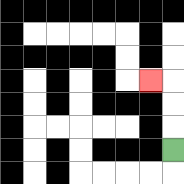{'start': '[7, 6]', 'end': '[6, 3]', 'path_directions': 'U,U,U,L', 'path_coordinates': '[[7, 6], [7, 5], [7, 4], [7, 3], [6, 3]]'}